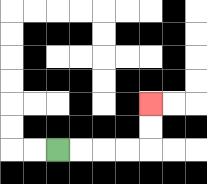{'start': '[2, 6]', 'end': '[6, 4]', 'path_directions': 'R,R,R,R,U,U', 'path_coordinates': '[[2, 6], [3, 6], [4, 6], [5, 6], [6, 6], [6, 5], [6, 4]]'}